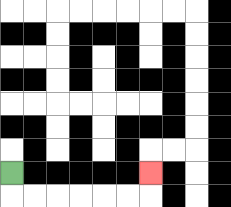{'start': '[0, 7]', 'end': '[6, 7]', 'path_directions': 'D,R,R,R,R,R,R,U', 'path_coordinates': '[[0, 7], [0, 8], [1, 8], [2, 8], [3, 8], [4, 8], [5, 8], [6, 8], [6, 7]]'}